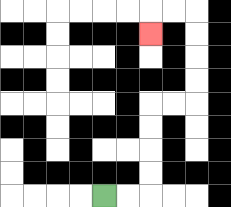{'start': '[4, 8]', 'end': '[6, 1]', 'path_directions': 'R,R,U,U,U,U,R,R,U,U,U,U,L,L,D', 'path_coordinates': '[[4, 8], [5, 8], [6, 8], [6, 7], [6, 6], [6, 5], [6, 4], [7, 4], [8, 4], [8, 3], [8, 2], [8, 1], [8, 0], [7, 0], [6, 0], [6, 1]]'}